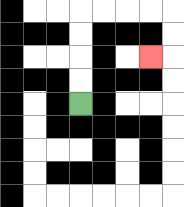{'start': '[3, 4]', 'end': '[6, 2]', 'path_directions': 'U,U,U,U,R,R,R,R,D,D,L', 'path_coordinates': '[[3, 4], [3, 3], [3, 2], [3, 1], [3, 0], [4, 0], [5, 0], [6, 0], [7, 0], [7, 1], [7, 2], [6, 2]]'}